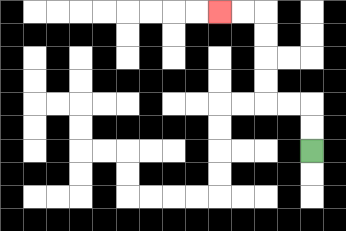{'start': '[13, 6]', 'end': '[9, 0]', 'path_directions': 'U,U,L,L,U,U,U,U,L,L', 'path_coordinates': '[[13, 6], [13, 5], [13, 4], [12, 4], [11, 4], [11, 3], [11, 2], [11, 1], [11, 0], [10, 0], [9, 0]]'}